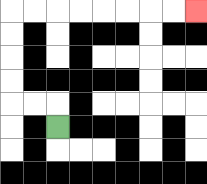{'start': '[2, 5]', 'end': '[8, 0]', 'path_directions': 'U,L,L,U,U,U,U,R,R,R,R,R,R,R,R', 'path_coordinates': '[[2, 5], [2, 4], [1, 4], [0, 4], [0, 3], [0, 2], [0, 1], [0, 0], [1, 0], [2, 0], [3, 0], [4, 0], [5, 0], [6, 0], [7, 0], [8, 0]]'}